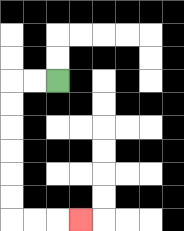{'start': '[2, 3]', 'end': '[3, 9]', 'path_directions': 'L,L,D,D,D,D,D,D,R,R,R', 'path_coordinates': '[[2, 3], [1, 3], [0, 3], [0, 4], [0, 5], [0, 6], [0, 7], [0, 8], [0, 9], [1, 9], [2, 9], [3, 9]]'}